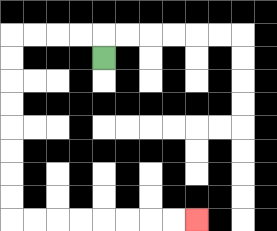{'start': '[4, 2]', 'end': '[8, 9]', 'path_directions': 'U,L,L,L,L,D,D,D,D,D,D,D,D,R,R,R,R,R,R,R,R', 'path_coordinates': '[[4, 2], [4, 1], [3, 1], [2, 1], [1, 1], [0, 1], [0, 2], [0, 3], [0, 4], [0, 5], [0, 6], [0, 7], [0, 8], [0, 9], [1, 9], [2, 9], [3, 9], [4, 9], [5, 9], [6, 9], [7, 9], [8, 9]]'}